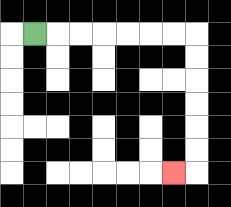{'start': '[1, 1]', 'end': '[7, 7]', 'path_directions': 'R,R,R,R,R,R,R,D,D,D,D,D,D,L', 'path_coordinates': '[[1, 1], [2, 1], [3, 1], [4, 1], [5, 1], [6, 1], [7, 1], [8, 1], [8, 2], [8, 3], [8, 4], [8, 5], [8, 6], [8, 7], [7, 7]]'}